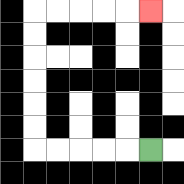{'start': '[6, 6]', 'end': '[6, 0]', 'path_directions': 'L,L,L,L,L,U,U,U,U,U,U,R,R,R,R,R', 'path_coordinates': '[[6, 6], [5, 6], [4, 6], [3, 6], [2, 6], [1, 6], [1, 5], [1, 4], [1, 3], [1, 2], [1, 1], [1, 0], [2, 0], [3, 0], [4, 0], [5, 0], [6, 0]]'}